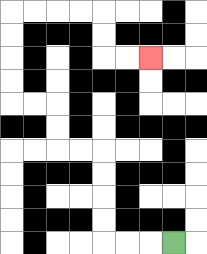{'start': '[7, 10]', 'end': '[6, 2]', 'path_directions': 'L,L,L,U,U,U,U,L,L,U,U,L,L,U,U,U,U,R,R,R,R,D,D,R,R', 'path_coordinates': '[[7, 10], [6, 10], [5, 10], [4, 10], [4, 9], [4, 8], [4, 7], [4, 6], [3, 6], [2, 6], [2, 5], [2, 4], [1, 4], [0, 4], [0, 3], [0, 2], [0, 1], [0, 0], [1, 0], [2, 0], [3, 0], [4, 0], [4, 1], [4, 2], [5, 2], [6, 2]]'}